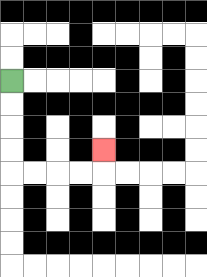{'start': '[0, 3]', 'end': '[4, 6]', 'path_directions': 'D,D,D,D,R,R,R,R,U', 'path_coordinates': '[[0, 3], [0, 4], [0, 5], [0, 6], [0, 7], [1, 7], [2, 7], [3, 7], [4, 7], [4, 6]]'}